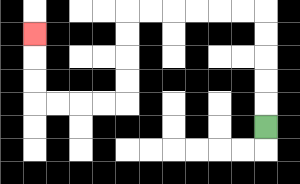{'start': '[11, 5]', 'end': '[1, 1]', 'path_directions': 'U,U,U,U,U,L,L,L,L,L,L,D,D,D,D,L,L,L,L,U,U,U', 'path_coordinates': '[[11, 5], [11, 4], [11, 3], [11, 2], [11, 1], [11, 0], [10, 0], [9, 0], [8, 0], [7, 0], [6, 0], [5, 0], [5, 1], [5, 2], [5, 3], [5, 4], [4, 4], [3, 4], [2, 4], [1, 4], [1, 3], [1, 2], [1, 1]]'}